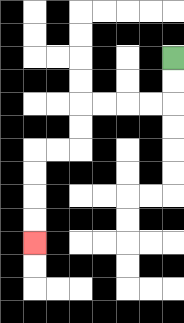{'start': '[7, 2]', 'end': '[1, 10]', 'path_directions': 'D,D,L,L,L,L,D,D,L,L,D,D,D,D', 'path_coordinates': '[[7, 2], [7, 3], [7, 4], [6, 4], [5, 4], [4, 4], [3, 4], [3, 5], [3, 6], [2, 6], [1, 6], [1, 7], [1, 8], [1, 9], [1, 10]]'}